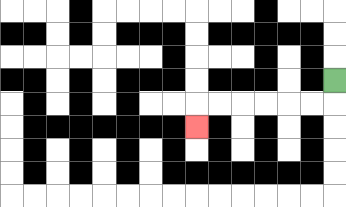{'start': '[14, 3]', 'end': '[8, 5]', 'path_directions': 'D,L,L,L,L,L,L,D', 'path_coordinates': '[[14, 3], [14, 4], [13, 4], [12, 4], [11, 4], [10, 4], [9, 4], [8, 4], [8, 5]]'}